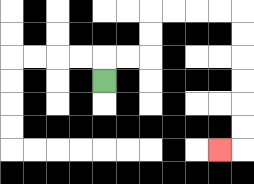{'start': '[4, 3]', 'end': '[9, 6]', 'path_directions': 'U,R,R,U,U,R,R,R,R,D,D,D,D,D,D,L', 'path_coordinates': '[[4, 3], [4, 2], [5, 2], [6, 2], [6, 1], [6, 0], [7, 0], [8, 0], [9, 0], [10, 0], [10, 1], [10, 2], [10, 3], [10, 4], [10, 5], [10, 6], [9, 6]]'}